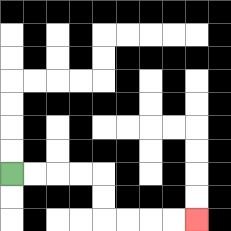{'start': '[0, 7]', 'end': '[8, 9]', 'path_directions': 'R,R,R,R,D,D,R,R,R,R', 'path_coordinates': '[[0, 7], [1, 7], [2, 7], [3, 7], [4, 7], [4, 8], [4, 9], [5, 9], [6, 9], [7, 9], [8, 9]]'}